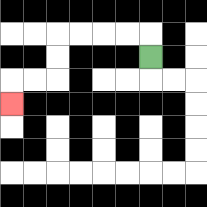{'start': '[6, 2]', 'end': '[0, 4]', 'path_directions': 'U,L,L,L,L,D,D,L,L,D', 'path_coordinates': '[[6, 2], [6, 1], [5, 1], [4, 1], [3, 1], [2, 1], [2, 2], [2, 3], [1, 3], [0, 3], [0, 4]]'}